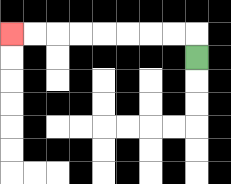{'start': '[8, 2]', 'end': '[0, 1]', 'path_directions': 'U,L,L,L,L,L,L,L,L', 'path_coordinates': '[[8, 2], [8, 1], [7, 1], [6, 1], [5, 1], [4, 1], [3, 1], [2, 1], [1, 1], [0, 1]]'}